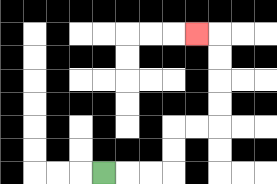{'start': '[4, 7]', 'end': '[8, 1]', 'path_directions': 'R,R,R,U,U,R,R,U,U,U,U,L', 'path_coordinates': '[[4, 7], [5, 7], [6, 7], [7, 7], [7, 6], [7, 5], [8, 5], [9, 5], [9, 4], [9, 3], [9, 2], [9, 1], [8, 1]]'}